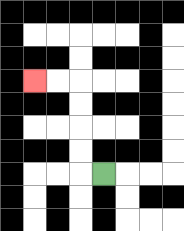{'start': '[4, 7]', 'end': '[1, 3]', 'path_directions': 'L,U,U,U,U,L,L', 'path_coordinates': '[[4, 7], [3, 7], [3, 6], [3, 5], [3, 4], [3, 3], [2, 3], [1, 3]]'}